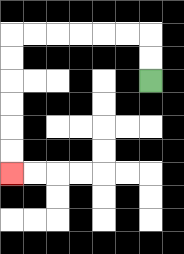{'start': '[6, 3]', 'end': '[0, 7]', 'path_directions': 'U,U,L,L,L,L,L,L,D,D,D,D,D,D', 'path_coordinates': '[[6, 3], [6, 2], [6, 1], [5, 1], [4, 1], [3, 1], [2, 1], [1, 1], [0, 1], [0, 2], [0, 3], [0, 4], [0, 5], [0, 6], [0, 7]]'}